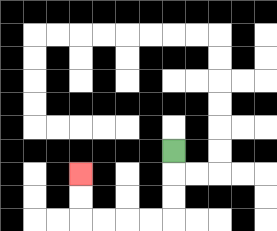{'start': '[7, 6]', 'end': '[3, 7]', 'path_directions': 'D,D,D,L,L,L,L,U,U', 'path_coordinates': '[[7, 6], [7, 7], [7, 8], [7, 9], [6, 9], [5, 9], [4, 9], [3, 9], [3, 8], [3, 7]]'}